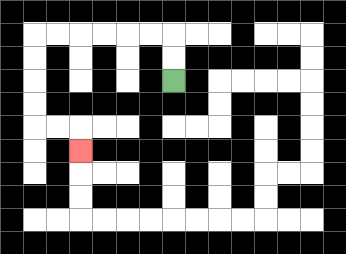{'start': '[7, 3]', 'end': '[3, 6]', 'path_directions': 'U,U,L,L,L,L,L,L,D,D,D,D,R,R,D', 'path_coordinates': '[[7, 3], [7, 2], [7, 1], [6, 1], [5, 1], [4, 1], [3, 1], [2, 1], [1, 1], [1, 2], [1, 3], [1, 4], [1, 5], [2, 5], [3, 5], [3, 6]]'}